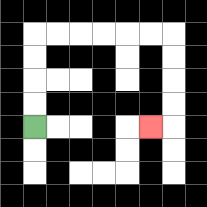{'start': '[1, 5]', 'end': '[6, 5]', 'path_directions': 'U,U,U,U,R,R,R,R,R,R,D,D,D,D,L', 'path_coordinates': '[[1, 5], [1, 4], [1, 3], [1, 2], [1, 1], [2, 1], [3, 1], [4, 1], [5, 1], [6, 1], [7, 1], [7, 2], [7, 3], [7, 4], [7, 5], [6, 5]]'}